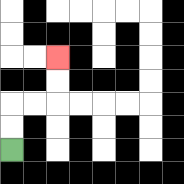{'start': '[0, 6]', 'end': '[2, 2]', 'path_directions': 'U,U,R,R,U,U', 'path_coordinates': '[[0, 6], [0, 5], [0, 4], [1, 4], [2, 4], [2, 3], [2, 2]]'}